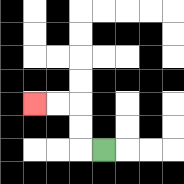{'start': '[4, 6]', 'end': '[1, 4]', 'path_directions': 'L,U,U,L,L', 'path_coordinates': '[[4, 6], [3, 6], [3, 5], [3, 4], [2, 4], [1, 4]]'}